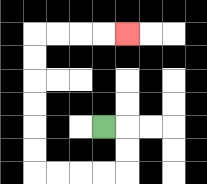{'start': '[4, 5]', 'end': '[5, 1]', 'path_directions': 'R,D,D,L,L,L,L,U,U,U,U,U,U,R,R,R,R', 'path_coordinates': '[[4, 5], [5, 5], [5, 6], [5, 7], [4, 7], [3, 7], [2, 7], [1, 7], [1, 6], [1, 5], [1, 4], [1, 3], [1, 2], [1, 1], [2, 1], [3, 1], [4, 1], [5, 1]]'}